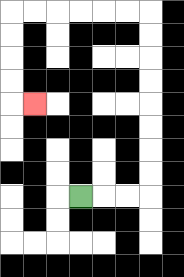{'start': '[3, 8]', 'end': '[1, 4]', 'path_directions': 'R,R,R,U,U,U,U,U,U,U,U,L,L,L,L,L,L,D,D,D,D,R', 'path_coordinates': '[[3, 8], [4, 8], [5, 8], [6, 8], [6, 7], [6, 6], [6, 5], [6, 4], [6, 3], [6, 2], [6, 1], [6, 0], [5, 0], [4, 0], [3, 0], [2, 0], [1, 0], [0, 0], [0, 1], [0, 2], [0, 3], [0, 4], [1, 4]]'}